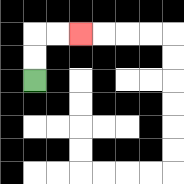{'start': '[1, 3]', 'end': '[3, 1]', 'path_directions': 'U,U,R,R', 'path_coordinates': '[[1, 3], [1, 2], [1, 1], [2, 1], [3, 1]]'}